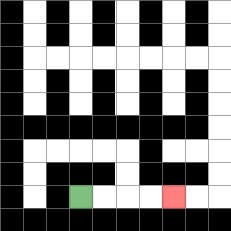{'start': '[3, 8]', 'end': '[7, 8]', 'path_directions': 'R,R,R,R', 'path_coordinates': '[[3, 8], [4, 8], [5, 8], [6, 8], [7, 8]]'}